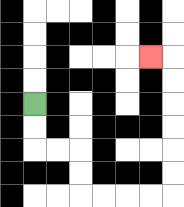{'start': '[1, 4]', 'end': '[6, 2]', 'path_directions': 'D,D,R,R,D,D,R,R,R,R,U,U,U,U,U,U,L', 'path_coordinates': '[[1, 4], [1, 5], [1, 6], [2, 6], [3, 6], [3, 7], [3, 8], [4, 8], [5, 8], [6, 8], [7, 8], [7, 7], [7, 6], [7, 5], [7, 4], [7, 3], [7, 2], [6, 2]]'}